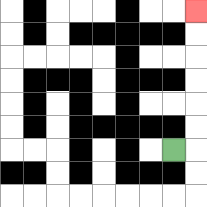{'start': '[7, 6]', 'end': '[8, 0]', 'path_directions': 'R,U,U,U,U,U,U', 'path_coordinates': '[[7, 6], [8, 6], [8, 5], [8, 4], [8, 3], [8, 2], [8, 1], [8, 0]]'}